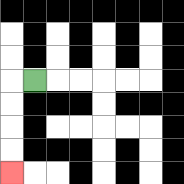{'start': '[1, 3]', 'end': '[0, 7]', 'path_directions': 'L,D,D,D,D', 'path_coordinates': '[[1, 3], [0, 3], [0, 4], [0, 5], [0, 6], [0, 7]]'}